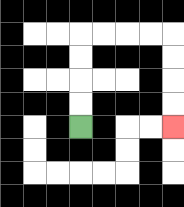{'start': '[3, 5]', 'end': '[7, 5]', 'path_directions': 'U,U,U,U,R,R,R,R,D,D,D,D', 'path_coordinates': '[[3, 5], [3, 4], [3, 3], [3, 2], [3, 1], [4, 1], [5, 1], [6, 1], [7, 1], [7, 2], [7, 3], [7, 4], [7, 5]]'}